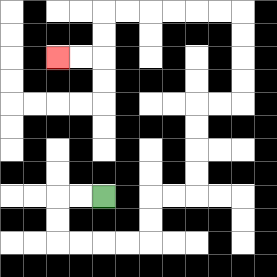{'start': '[4, 8]', 'end': '[2, 2]', 'path_directions': 'L,L,D,D,R,R,R,R,U,U,R,R,U,U,U,U,R,R,U,U,U,U,L,L,L,L,L,L,D,D,L,L', 'path_coordinates': '[[4, 8], [3, 8], [2, 8], [2, 9], [2, 10], [3, 10], [4, 10], [5, 10], [6, 10], [6, 9], [6, 8], [7, 8], [8, 8], [8, 7], [8, 6], [8, 5], [8, 4], [9, 4], [10, 4], [10, 3], [10, 2], [10, 1], [10, 0], [9, 0], [8, 0], [7, 0], [6, 0], [5, 0], [4, 0], [4, 1], [4, 2], [3, 2], [2, 2]]'}